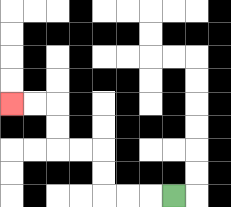{'start': '[7, 8]', 'end': '[0, 4]', 'path_directions': 'L,L,L,U,U,L,L,U,U,L,L', 'path_coordinates': '[[7, 8], [6, 8], [5, 8], [4, 8], [4, 7], [4, 6], [3, 6], [2, 6], [2, 5], [2, 4], [1, 4], [0, 4]]'}